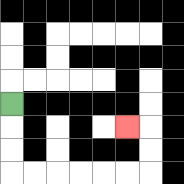{'start': '[0, 4]', 'end': '[5, 5]', 'path_directions': 'D,D,D,R,R,R,R,R,R,U,U,L', 'path_coordinates': '[[0, 4], [0, 5], [0, 6], [0, 7], [1, 7], [2, 7], [3, 7], [4, 7], [5, 7], [6, 7], [6, 6], [6, 5], [5, 5]]'}